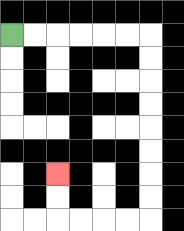{'start': '[0, 1]', 'end': '[2, 7]', 'path_directions': 'R,R,R,R,R,R,D,D,D,D,D,D,D,D,L,L,L,L,U,U', 'path_coordinates': '[[0, 1], [1, 1], [2, 1], [3, 1], [4, 1], [5, 1], [6, 1], [6, 2], [6, 3], [6, 4], [6, 5], [6, 6], [6, 7], [6, 8], [6, 9], [5, 9], [4, 9], [3, 9], [2, 9], [2, 8], [2, 7]]'}